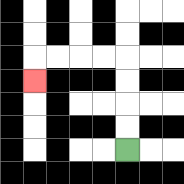{'start': '[5, 6]', 'end': '[1, 3]', 'path_directions': 'U,U,U,U,L,L,L,L,D', 'path_coordinates': '[[5, 6], [5, 5], [5, 4], [5, 3], [5, 2], [4, 2], [3, 2], [2, 2], [1, 2], [1, 3]]'}